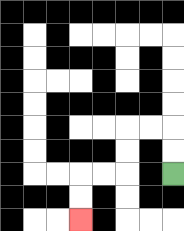{'start': '[7, 7]', 'end': '[3, 9]', 'path_directions': 'U,U,L,L,D,D,L,L,D,D', 'path_coordinates': '[[7, 7], [7, 6], [7, 5], [6, 5], [5, 5], [5, 6], [5, 7], [4, 7], [3, 7], [3, 8], [3, 9]]'}